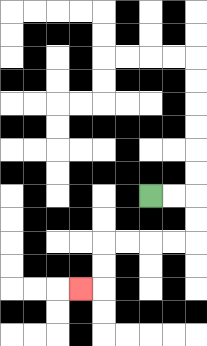{'start': '[6, 8]', 'end': '[3, 12]', 'path_directions': 'R,R,D,D,L,L,L,L,D,D,L', 'path_coordinates': '[[6, 8], [7, 8], [8, 8], [8, 9], [8, 10], [7, 10], [6, 10], [5, 10], [4, 10], [4, 11], [4, 12], [3, 12]]'}